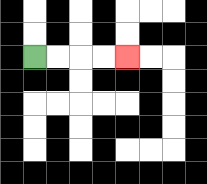{'start': '[1, 2]', 'end': '[5, 2]', 'path_directions': 'R,R,R,R', 'path_coordinates': '[[1, 2], [2, 2], [3, 2], [4, 2], [5, 2]]'}